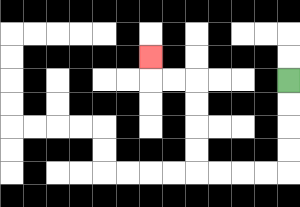{'start': '[12, 3]', 'end': '[6, 2]', 'path_directions': 'D,D,D,D,L,L,L,L,U,U,U,U,L,L,U', 'path_coordinates': '[[12, 3], [12, 4], [12, 5], [12, 6], [12, 7], [11, 7], [10, 7], [9, 7], [8, 7], [8, 6], [8, 5], [8, 4], [8, 3], [7, 3], [6, 3], [6, 2]]'}